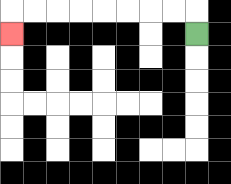{'start': '[8, 1]', 'end': '[0, 1]', 'path_directions': 'U,L,L,L,L,L,L,L,L,D', 'path_coordinates': '[[8, 1], [8, 0], [7, 0], [6, 0], [5, 0], [4, 0], [3, 0], [2, 0], [1, 0], [0, 0], [0, 1]]'}